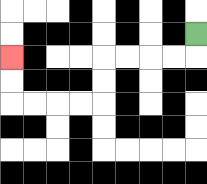{'start': '[8, 1]', 'end': '[0, 2]', 'path_directions': 'D,L,L,L,L,D,D,L,L,L,L,U,U', 'path_coordinates': '[[8, 1], [8, 2], [7, 2], [6, 2], [5, 2], [4, 2], [4, 3], [4, 4], [3, 4], [2, 4], [1, 4], [0, 4], [0, 3], [0, 2]]'}